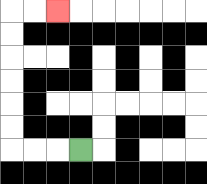{'start': '[3, 6]', 'end': '[2, 0]', 'path_directions': 'L,L,L,U,U,U,U,U,U,R,R', 'path_coordinates': '[[3, 6], [2, 6], [1, 6], [0, 6], [0, 5], [0, 4], [0, 3], [0, 2], [0, 1], [0, 0], [1, 0], [2, 0]]'}